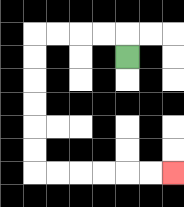{'start': '[5, 2]', 'end': '[7, 7]', 'path_directions': 'U,L,L,L,L,D,D,D,D,D,D,R,R,R,R,R,R', 'path_coordinates': '[[5, 2], [5, 1], [4, 1], [3, 1], [2, 1], [1, 1], [1, 2], [1, 3], [1, 4], [1, 5], [1, 6], [1, 7], [2, 7], [3, 7], [4, 7], [5, 7], [6, 7], [7, 7]]'}